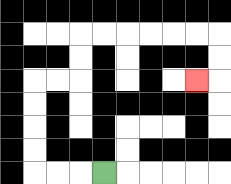{'start': '[4, 7]', 'end': '[8, 3]', 'path_directions': 'L,L,L,U,U,U,U,R,R,U,U,R,R,R,R,R,R,D,D,L', 'path_coordinates': '[[4, 7], [3, 7], [2, 7], [1, 7], [1, 6], [1, 5], [1, 4], [1, 3], [2, 3], [3, 3], [3, 2], [3, 1], [4, 1], [5, 1], [6, 1], [7, 1], [8, 1], [9, 1], [9, 2], [9, 3], [8, 3]]'}